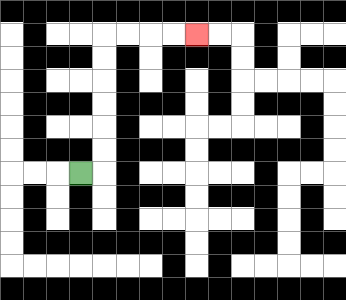{'start': '[3, 7]', 'end': '[8, 1]', 'path_directions': 'R,U,U,U,U,U,U,R,R,R,R', 'path_coordinates': '[[3, 7], [4, 7], [4, 6], [4, 5], [4, 4], [4, 3], [4, 2], [4, 1], [5, 1], [6, 1], [7, 1], [8, 1]]'}